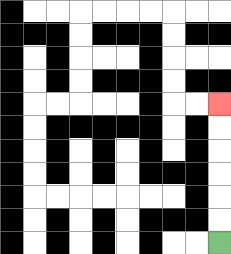{'start': '[9, 10]', 'end': '[9, 4]', 'path_directions': 'U,U,U,U,U,U', 'path_coordinates': '[[9, 10], [9, 9], [9, 8], [9, 7], [9, 6], [9, 5], [9, 4]]'}